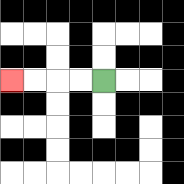{'start': '[4, 3]', 'end': '[0, 3]', 'path_directions': 'L,L,L,L', 'path_coordinates': '[[4, 3], [3, 3], [2, 3], [1, 3], [0, 3]]'}